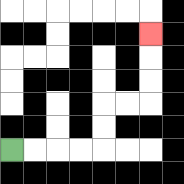{'start': '[0, 6]', 'end': '[6, 1]', 'path_directions': 'R,R,R,R,U,U,R,R,U,U,U', 'path_coordinates': '[[0, 6], [1, 6], [2, 6], [3, 6], [4, 6], [4, 5], [4, 4], [5, 4], [6, 4], [6, 3], [6, 2], [6, 1]]'}